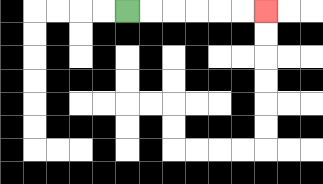{'start': '[5, 0]', 'end': '[11, 0]', 'path_directions': 'R,R,R,R,R,R', 'path_coordinates': '[[5, 0], [6, 0], [7, 0], [8, 0], [9, 0], [10, 0], [11, 0]]'}